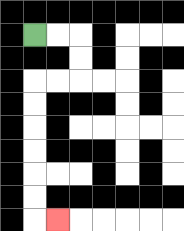{'start': '[1, 1]', 'end': '[2, 9]', 'path_directions': 'R,R,D,D,L,L,D,D,D,D,D,D,R', 'path_coordinates': '[[1, 1], [2, 1], [3, 1], [3, 2], [3, 3], [2, 3], [1, 3], [1, 4], [1, 5], [1, 6], [1, 7], [1, 8], [1, 9], [2, 9]]'}